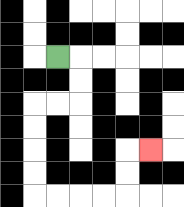{'start': '[2, 2]', 'end': '[6, 6]', 'path_directions': 'R,D,D,L,L,D,D,D,D,R,R,R,R,U,U,R', 'path_coordinates': '[[2, 2], [3, 2], [3, 3], [3, 4], [2, 4], [1, 4], [1, 5], [1, 6], [1, 7], [1, 8], [2, 8], [3, 8], [4, 8], [5, 8], [5, 7], [5, 6], [6, 6]]'}